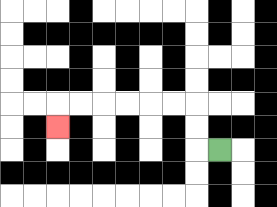{'start': '[9, 6]', 'end': '[2, 5]', 'path_directions': 'L,U,U,L,L,L,L,L,L,D', 'path_coordinates': '[[9, 6], [8, 6], [8, 5], [8, 4], [7, 4], [6, 4], [5, 4], [4, 4], [3, 4], [2, 4], [2, 5]]'}